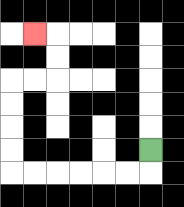{'start': '[6, 6]', 'end': '[1, 1]', 'path_directions': 'D,L,L,L,L,L,L,U,U,U,U,R,R,U,U,L', 'path_coordinates': '[[6, 6], [6, 7], [5, 7], [4, 7], [3, 7], [2, 7], [1, 7], [0, 7], [0, 6], [0, 5], [0, 4], [0, 3], [1, 3], [2, 3], [2, 2], [2, 1], [1, 1]]'}